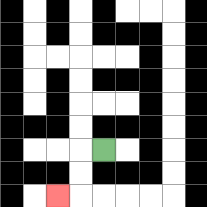{'start': '[4, 6]', 'end': '[2, 8]', 'path_directions': 'L,D,D,L', 'path_coordinates': '[[4, 6], [3, 6], [3, 7], [3, 8], [2, 8]]'}